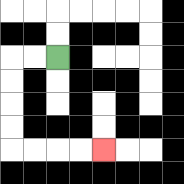{'start': '[2, 2]', 'end': '[4, 6]', 'path_directions': 'L,L,D,D,D,D,R,R,R,R', 'path_coordinates': '[[2, 2], [1, 2], [0, 2], [0, 3], [0, 4], [0, 5], [0, 6], [1, 6], [2, 6], [3, 6], [4, 6]]'}